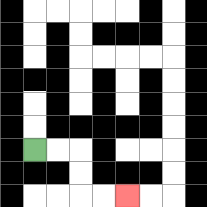{'start': '[1, 6]', 'end': '[5, 8]', 'path_directions': 'R,R,D,D,R,R', 'path_coordinates': '[[1, 6], [2, 6], [3, 6], [3, 7], [3, 8], [4, 8], [5, 8]]'}